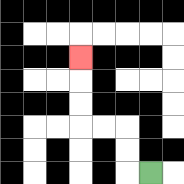{'start': '[6, 7]', 'end': '[3, 2]', 'path_directions': 'L,U,U,L,L,U,U,U', 'path_coordinates': '[[6, 7], [5, 7], [5, 6], [5, 5], [4, 5], [3, 5], [3, 4], [3, 3], [3, 2]]'}